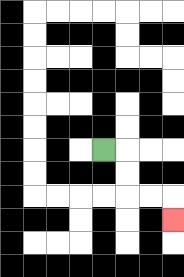{'start': '[4, 6]', 'end': '[7, 9]', 'path_directions': 'R,D,D,R,R,D', 'path_coordinates': '[[4, 6], [5, 6], [5, 7], [5, 8], [6, 8], [7, 8], [7, 9]]'}